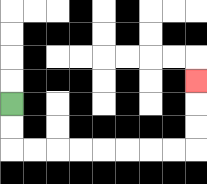{'start': '[0, 4]', 'end': '[8, 3]', 'path_directions': 'D,D,R,R,R,R,R,R,R,R,U,U,U', 'path_coordinates': '[[0, 4], [0, 5], [0, 6], [1, 6], [2, 6], [3, 6], [4, 6], [5, 6], [6, 6], [7, 6], [8, 6], [8, 5], [8, 4], [8, 3]]'}